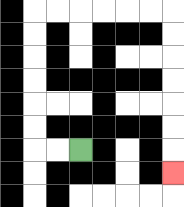{'start': '[3, 6]', 'end': '[7, 7]', 'path_directions': 'L,L,U,U,U,U,U,U,R,R,R,R,R,R,D,D,D,D,D,D,D', 'path_coordinates': '[[3, 6], [2, 6], [1, 6], [1, 5], [1, 4], [1, 3], [1, 2], [1, 1], [1, 0], [2, 0], [3, 0], [4, 0], [5, 0], [6, 0], [7, 0], [7, 1], [7, 2], [7, 3], [7, 4], [7, 5], [7, 6], [7, 7]]'}